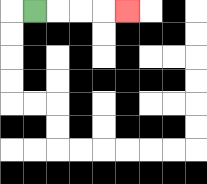{'start': '[1, 0]', 'end': '[5, 0]', 'path_directions': 'R,R,R,R', 'path_coordinates': '[[1, 0], [2, 0], [3, 0], [4, 0], [5, 0]]'}